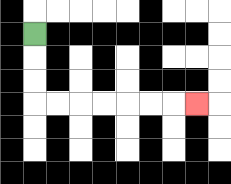{'start': '[1, 1]', 'end': '[8, 4]', 'path_directions': 'D,D,D,R,R,R,R,R,R,R', 'path_coordinates': '[[1, 1], [1, 2], [1, 3], [1, 4], [2, 4], [3, 4], [4, 4], [5, 4], [6, 4], [7, 4], [8, 4]]'}